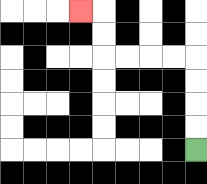{'start': '[8, 6]', 'end': '[3, 0]', 'path_directions': 'U,U,U,U,L,L,L,L,U,U,L', 'path_coordinates': '[[8, 6], [8, 5], [8, 4], [8, 3], [8, 2], [7, 2], [6, 2], [5, 2], [4, 2], [4, 1], [4, 0], [3, 0]]'}